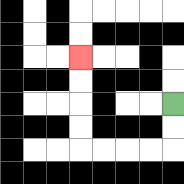{'start': '[7, 4]', 'end': '[3, 2]', 'path_directions': 'D,D,L,L,L,L,U,U,U,U', 'path_coordinates': '[[7, 4], [7, 5], [7, 6], [6, 6], [5, 6], [4, 6], [3, 6], [3, 5], [3, 4], [3, 3], [3, 2]]'}